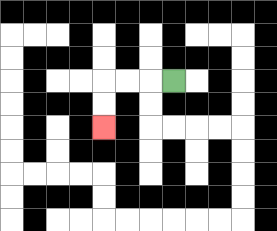{'start': '[7, 3]', 'end': '[4, 5]', 'path_directions': 'L,L,L,D,D', 'path_coordinates': '[[7, 3], [6, 3], [5, 3], [4, 3], [4, 4], [4, 5]]'}